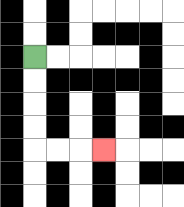{'start': '[1, 2]', 'end': '[4, 6]', 'path_directions': 'D,D,D,D,R,R,R', 'path_coordinates': '[[1, 2], [1, 3], [1, 4], [1, 5], [1, 6], [2, 6], [3, 6], [4, 6]]'}